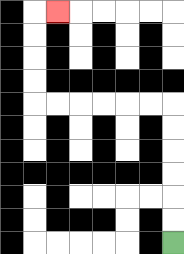{'start': '[7, 10]', 'end': '[2, 0]', 'path_directions': 'U,U,U,U,U,U,L,L,L,L,L,L,U,U,U,U,R', 'path_coordinates': '[[7, 10], [7, 9], [7, 8], [7, 7], [7, 6], [7, 5], [7, 4], [6, 4], [5, 4], [4, 4], [3, 4], [2, 4], [1, 4], [1, 3], [1, 2], [1, 1], [1, 0], [2, 0]]'}